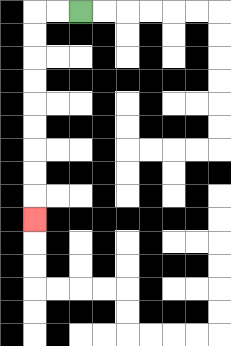{'start': '[3, 0]', 'end': '[1, 9]', 'path_directions': 'L,L,D,D,D,D,D,D,D,D,D', 'path_coordinates': '[[3, 0], [2, 0], [1, 0], [1, 1], [1, 2], [1, 3], [1, 4], [1, 5], [1, 6], [1, 7], [1, 8], [1, 9]]'}